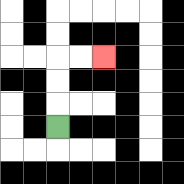{'start': '[2, 5]', 'end': '[4, 2]', 'path_directions': 'U,U,U,R,R', 'path_coordinates': '[[2, 5], [2, 4], [2, 3], [2, 2], [3, 2], [4, 2]]'}